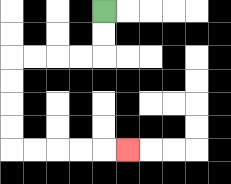{'start': '[4, 0]', 'end': '[5, 6]', 'path_directions': 'D,D,L,L,L,L,D,D,D,D,R,R,R,R,R', 'path_coordinates': '[[4, 0], [4, 1], [4, 2], [3, 2], [2, 2], [1, 2], [0, 2], [0, 3], [0, 4], [0, 5], [0, 6], [1, 6], [2, 6], [3, 6], [4, 6], [5, 6]]'}